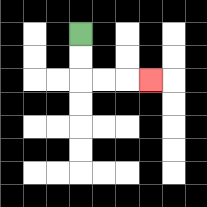{'start': '[3, 1]', 'end': '[6, 3]', 'path_directions': 'D,D,R,R,R', 'path_coordinates': '[[3, 1], [3, 2], [3, 3], [4, 3], [5, 3], [6, 3]]'}